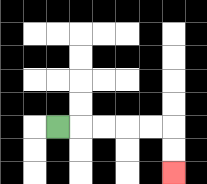{'start': '[2, 5]', 'end': '[7, 7]', 'path_directions': 'R,R,R,R,R,D,D', 'path_coordinates': '[[2, 5], [3, 5], [4, 5], [5, 5], [6, 5], [7, 5], [7, 6], [7, 7]]'}